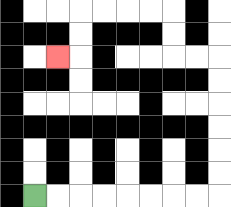{'start': '[1, 8]', 'end': '[2, 2]', 'path_directions': 'R,R,R,R,R,R,R,R,U,U,U,U,U,U,L,L,U,U,L,L,L,L,D,D,L', 'path_coordinates': '[[1, 8], [2, 8], [3, 8], [4, 8], [5, 8], [6, 8], [7, 8], [8, 8], [9, 8], [9, 7], [9, 6], [9, 5], [9, 4], [9, 3], [9, 2], [8, 2], [7, 2], [7, 1], [7, 0], [6, 0], [5, 0], [4, 0], [3, 0], [3, 1], [3, 2], [2, 2]]'}